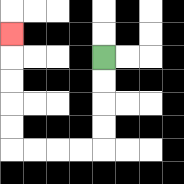{'start': '[4, 2]', 'end': '[0, 1]', 'path_directions': 'D,D,D,D,L,L,L,L,U,U,U,U,U', 'path_coordinates': '[[4, 2], [4, 3], [4, 4], [4, 5], [4, 6], [3, 6], [2, 6], [1, 6], [0, 6], [0, 5], [0, 4], [0, 3], [0, 2], [0, 1]]'}